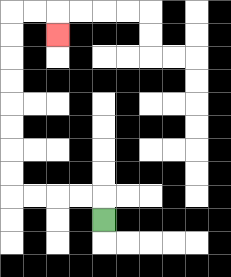{'start': '[4, 9]', 'end': '[2, 1]', 'path_directions': 'U,L,L,L,L,U,U,U,U,U,U,U,U,R,R,D', 'path_coordinates': '[[4, 9], [4, 8], [3, 8], [2, 8], [1, 8], [0, 8], [0, 7], [0, 6], [0, 5], [0, 4], [0, 3], [0, 2], [0, 1], [0, 0], [1, 0], [2, 0], [2, 1]]'}